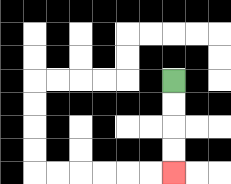{'start': '[7, 3]', 'end': '[7, 7]', 'path_directions': 'D,D,D,D', 'path_coordinates': '[[7, 3], [7, 4], [7, 5], [7, 6], [7, 7]]'}